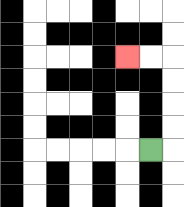{'start': '[6, 6]', 'end': '[5, 2]', 'path_directions': 'R,U,U,U,U,L,L', 'path_coordinates': '[[6, 6], [7, 6], [7, 5], [7, 4], [7, 3], [7, 2], [6, 2], [5, 2]]'}